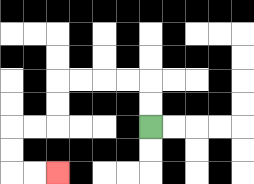{'start': '[6, 5]', 'end': '[2, 7]', 'path_directions': 'U,U,L,L,L,L,D,D,L,L,D,D,R,R', 'path_coordinates': '[[6, 5], [6, 4], [6, 3], [5, 3], [4, 3], [3, 3], [2, 3], [2, 4], [2, 5], [1, 5], [0, 5], [0, 6], [0, 7], [1, 7], [2, 7]]'}